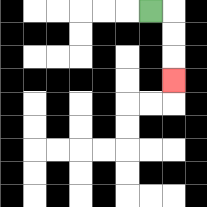{'start': '[6, 0]', 'end': '[7, 3]', 'path_directions': 'R,D,D,D', 'path_coordinates': '[[6, 0], [7, 0], [7, 1], [7, 2], [7, 3]]'}